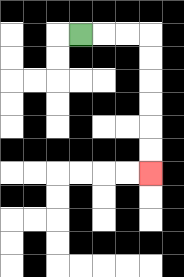{'start': '[3, 1]', 'end': '[6, 7]', 'path_directions': 'R,R,R,D,D,D,D,D,D', 'path_coordinates': '[[3, 1], [4, 1], [5, 1], [6, 1], [6, 2], [6, 3], [6, 4], [6, 5], [6, 6], [6, 7]]'}